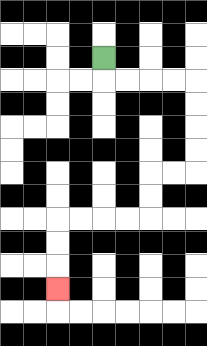{'start': '[4, 2]', 'end': '[2, 12]', 'path_directions': 'D,R,R,R,R,D,D,D,D,L,L,D,D,L,L,L,L,D,D,D', 'path_coordinates': '[[4, 2], [4, 3], [5, 3], [6, 3], [7, 3], [8, 3], [8, 4], [8, 5], [8, 6], [8, 7], [7, 7], [6, 7], [6, 8], [6, 9], [5, 9], [4, 9], [3, 9], [2, 9], [2, 10], [2, 11], [2, 12]]'}